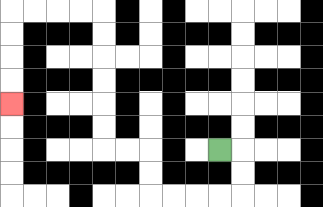{'start': '[9, 6]', 'end': '[0, 4]', 'path_directions': 'R,D,D,L,L,L,L,U,U,L,L,U,U,U,U,U,U,L,L,L,L,D,D,D,D', 'path_coordinates': '[[9, 6], [10, 6], [10, 7], [10, 8], [9, 8], [8, 8], [7, 8], [6, 8], [6, 7], [6, 6], [5, 6], [4, 6], [4, 5], [4, 4], [4, 3], [4, 2], [4, 1], [4, 0], [3, 0], [2, 0], [1, 0], [0, 0], [0, 1], [0, 2], [0, 3], [0, 4]]'}